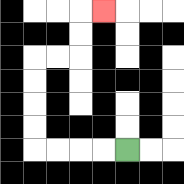{'start': '[5, 6]', 'end': '[4, 0]', 'path_directions': 'L,L,L,L,U,U,U,U,R,R,U,U,R', 'path_coordinates': '[[5, 6], [4, 6], [3, 6], [2, 6], [1, 6], [1, 5], [1, 4], [1, 3], [1, 2], [2, 2], [3, 2], [3, 1], [3, 0], [4, 0]]'}